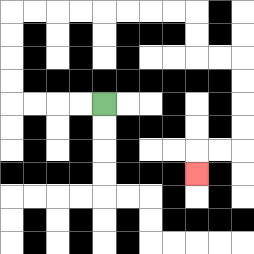{'start': '[4, 4]', 'end': '[8, 7]', 'path_directions': 'L,L,L,L,U,U,U,U,R,R,R,R,R,R,R,R,D,D,R,R,D,D,D,D,L,L,D', 'path_coordinates': '[[4, 4], [3, 4], [2, 4], [1, 4], [0, 4], [0, 3], [0, 2], [0, 1], [0, 0], [1, 0], [2, 0], [3, 0], [4, 0], [5, 0], [6, 0], [7, 0], [8, 0], [8, 1], [8, 2], [9, 2], [10, 2], [10, 3], [10, 4], [10, 5], [10, 6], [9, 6], [8, 6], [8, 7]]'}